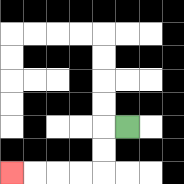{'start': '[5, 5]', 'end': '[0, 7]', 'path_directions': 'L,D,D,L,L,L,L', 'path_coordinates': '[[5, 5], [4, 5], [4, 6], [4, 7], [3, 7], [2, 7], [1, 7], [0, 7]]'}